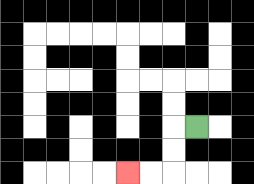{'start': '[8, 5]', 'end': '[5, 7]', 'path_directions': 'L,D,D,L,L', 'path_coordinates': '[[8, 5], [7, 5], [7, 6], [7, 7], [6, 7], [5, 7]]'}